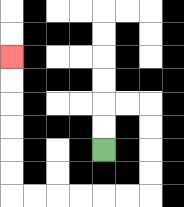{'start': '[4, 6]', 'end': '[0, 2]', 'path_directions': 'U,U,R,R,D,D,D,D,L,L,L,L,L,L,U,U,U,U,U,U', 'path_coordinates': '[[4, 6], [4, 5], [4, 4], [5, 4], [6, 4], [6, 5], [6, 6], [6, 7], [6, 8], [5, 8], [4, 8], [3, 8], [2, 8], [1, 8], [0, 8], [0, 7], [0, 6], [0, 5], [0, 4], [0, 3], [0, 2]]'}